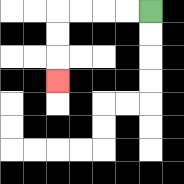{'start': '[6, 0]', 'end': '[2, 3]', 'path_directions': 'L,L,L,L,D,D,D', 'path_coordinates': '[[6, 0], [5, 0], [4, 0], [3, 0], [2, 0], [2, 1], [2, 2], [2, 3]]'}